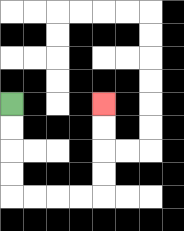{'start': '[0, 4]', 'end': '[4, 4]', 'path_directions': 'D,D,D,D,R,R,R,R,U,U,U,U', 'path_coordinates': '[[0, 4], [0, 5], [0, 6], [0, 7], [0, 8], [1, 8], [2, 8], [3, 8], [4, 8], [4, 7], [4, 6], [4, 5], [4, 4]]'}